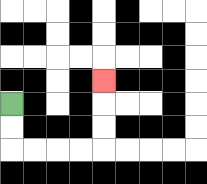{'start': '[0, 4]', 'end': '[4, 3]', 'path_directions': 'D,D,R,R,R,R,U,U,U', 'path_coordinates': '[[0, 4], [0, 5], [0, 6], [1, 6], [2, 6], [3, 6], [4, 6], [4, 5], [4, 4], [4, 3]]'}